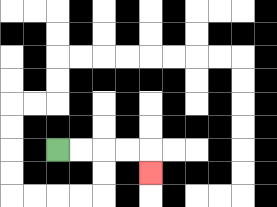{'start': '[2, 6]', 'end': '[6, 7]', 'path_directions': 'R,R,R,R,D', 'path_coordinates': '[[2, 6], [3, 6], [4, 6], [5, 6], [6, 6], [6, 7]]'}